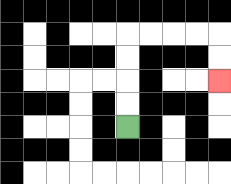{'start': '[5, 5]', 'end': '[9, 3]', 'path_directions': 'U,U,U,U,R,R,R,R,D,D', 'path_coordinates': '[[5, 5], [5, 4], [5, 3], [5, 2], [5, 1], [6, 1], [7, 1], [8, 1], [9, 1], [9, 2], [9, 3]]'}